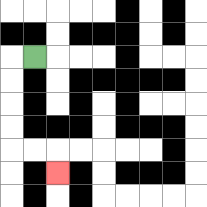{'start': '[1, 2]', 'end': '[2, 7]', 'path_directions': 'L,D,D,D,D,R,R,D', 'path_coordinates': '[[1, 2], [0, 2], [0, 3], [0, 4], [0, 5], [0, 6], [1, 6], [2, 6], [2, 7]]'}